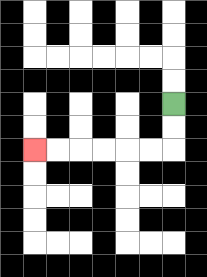{'start': '[7, 4]', 'end': '[1, 6]', 'path_directions': 'D,D,L,L,L,L,L,L', 'path_coordinates': '[[7, 4], [7, 5], [7, 6], [6, 6], [5, 6], [4, 6], [3, 6], [2, 6], [1, 6]]'}